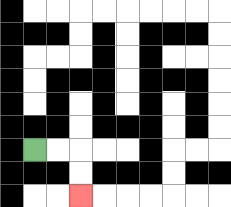{'start': '[1, 6]', 'end': '[3, 8]', 'path_directions': 'R,R,D,D', 'path_coordinates': '[[1, 6], [2, 6], [3, 6], [3, 7], [3, 8]]'}